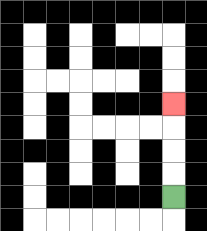{'start': '[7, 8]', 'end': '[7, 4]', 'path_directions': 'U,U,U,U', 'path_coordinates': '[[7, 8], [7, 7], [7, 6], [7, 5], [7, 4]]'}